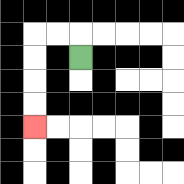{'start': '[3, 2]', 'end': '[1, 5]', 'path_directions': 'U,L,L,D,D,D,D', 'path_coordinates': '[[3, 2], [3, 1], [2, 1], [1, 1], [1, 2], [1, 3], [1, 4], [1, 5]]'}